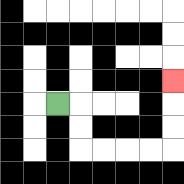{'start': '[2, 4]', 'end': '[7, 3]', 'path_directions': 'R,D,D,R,R,R,R,U,U,U', 'path_coordinates': '[[2, 4], [3, 4], [3, 5], [3, 6], [4, 6], [5, 6], [6, 6], [7, 6], [7, 5], [7, 4], [7, 3]]'}